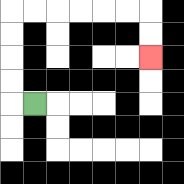{'start': '[1, 4]', 'end': '[6, 2]', 'path_directions': 'L,U,U,U,U,R,R,R,R,R,R,D,D', 'path_coordinates': '[[1, 4], [0, 4], [0, 3], [0, 2], [0, 1], [0, 0], [1, 0], [2, 0], [3, 0], [4, 0], [5, 0], [6, 0], [6, 1], [6, 2]]'}